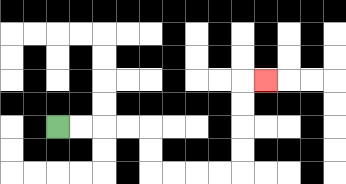{'start': '[2, 5]', 'end': '[11, 3]', 'path_directions': 'R,R,R,R,D,D,R,R,R,R,U,U,U,U,R', 'path_coordinates': '[[2, 5], [3, 5], [4, 5], [5, 5], [6, 5], [6, 6], [6, 7], [7, 7], [8, 7], [9, 7], [10, 7], [10, 6], [10, 5], [10, 4], [10, 3], [11, 3]]'}